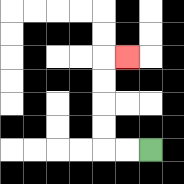{'start': '[6, 6]', 'end': '[5, 2]', 'path_directions': 'L,L,U,U,U,U,R', 'path_coordinates': '[[6, 6], [5, 6], [4, 6], [4, 5], [4, 4], [4, 3], [4, 2], [5, 2]]'}